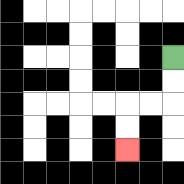{'start': '[7, 2]', 'end': '[5, 6]', 'path_directions': 'D,D,L,L,D,D', 'path_coordinates': '[[7, 2], [7, 3], [7, 4], [6, 4], [5, 4], [5, 5], [5, 6]]'}